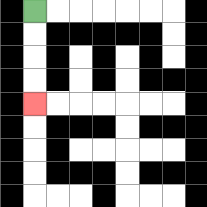{'start': '[1, 0]', 'end': '[1, 4]', 'path_directions': 'D,D,D,D', 'path_coordinates': '[[1, 0], [1, 1], [1, 2], [1, 3], [1, 4]]'}